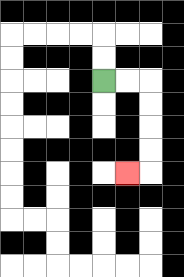{'start': '[4, 3]', 'end': '[5, 7]', 'path_directions': 'R,R,D,D,D,D,L', 'path_coordinates': '[[4, 3], [5, 3], [6, 3], [6, 4], [6, 5], [6, 6], [6, 7], [5, 7]]'}